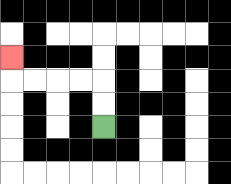{'start': '[4, 5]', 'end': '[0, 2]', 'path_directions': 'U,U,L,L,L,L,U', 'path_coordinates': '[[4, 5], [4, 4], [4, 3], [3, 3], [2, 3], [1, 3], [0, 3], [0, 2]]'}